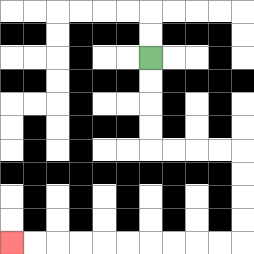{'start': '[6, 2]', 'end': '[0, 10]', 'path_directions': 'D,D,D,D,R,R,R,R,D,D,D,D,L,L,L,L,L,L,L,L,L,L', 'path_coordinates': '[[6, 2], [6, 3], [6, 4], [6, 5], [6, 6], [7, 6], [8, 6], [9, 6], [10, 6], [10, 7], [10, 8], [10, 9], [10, 10], [9, 10], [8, 10], [7, 10], [6, 10], [5, 10], [4, 10], [3, 10], [2, 10], [1, 10], [0, 10]]'}